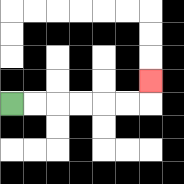{'start': '[0, 4]', 'end': '[6, 3]', 'path_directions': 'R,R,R,R,R,R,U', 'path_coordinates': '[[0, 4], [1, 4], [2, 4], [3, 4], [4, 4], [5, 4], [6, 4], [6, 3]]'}